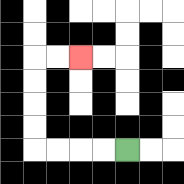{'start': '[5, 6]', 'end': '[3, 2]', 'path_directions': 'L,L,L,L,U,U,U,U,R,R', 'path_coordinates': '[[5, 6], [4, 6], [3, 6], [2, 6], [1, 6], [1, 5], [1, 4], [1, 3], [1, 2], [2, 2], [3, 2]]'}